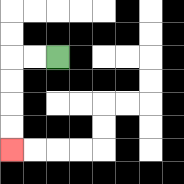{'start': '[2, 2]', 'end': '[0, 6]', 'path_directions': 'L,L,D,D,D,D', 'path_coordinates': '[[2, 2], [1, 2], [0, 2], [0, 3], [0, 4], [0, 5], [0, 6]]'}